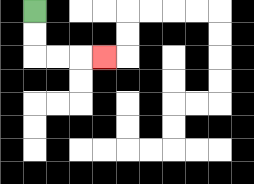{'start': '[1, 0]', 'end': '[4, 2]', 'path_directions': 'D,D,R,R,R', 'path_coordinates': '[[1, 0], [1, 1], [1, 2], [2, 2], [3, 2], [4, 2]]'}